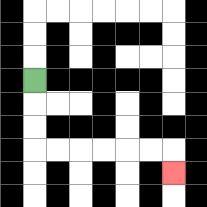{'start': '[1, 3]', 'end': '[7, 7]', 'path_directions': 'D,D,D,R,R,R,R,R,R,D', 'path_coordinates': '[[1, 3], [1, 4], [1, 5], [1, 6], [2, 6], [3, 6], [4, 6], [5, 6], [6, 6], [7, 6], [7, 7]]'}